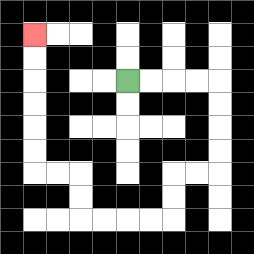{'start': '[5, 3]', 'end': '[1, 1]', 'path_directions': 'R,R,R,R,D,D,D,D,L,L,D,D,L,L,L,L,U,U,L,L,U,U,U,U,U,U', 'path_coordinates': '[[5, 3], [6, 3], [7, 3], [8, 3], [9, 3], [9, 4], [9, 5], [9, 6], [9, 7], [8, 7], [7, 7], [7, 8], [7, 9], [6, 9], [5, 9], [4, 9], [3, 9], [3, 8], [3, 7], [2, 7], [1, 7], [1, 6], [1, 5], [1, 4], [1, 3], [1, 2], [1, 1]]'}